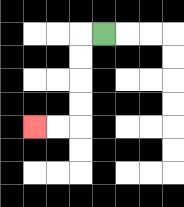{'start': '[4, 1]', 'end': '[1, 5]', 'path_directions': 'L,D,D,D,D,L,L', 'path_coordinates': '[[4, 1], [3, 1], [3, 2], [3, 3], [3, 4], [3, 5], [2, 5], [1, 5]]'}